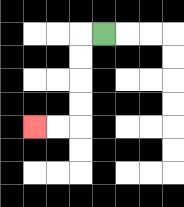{'start': '[4, 1]', 'end': '[1, 5]', 'path_directions': 'L,D,D,D,D,L,L', 'path_coordinates': '[[4, 1], [3, 1], [3, 2], [3, 3], [3, 4], [3, 5], [2, 5], [1, 5]]'}